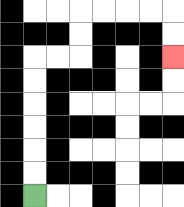{'start': '[1, 8]', 'end': '[7, 2]', 'path_directions': 'U,U,U,U,U,U,R,R,U,U,R,R,R,R,D,D', 'path_coordinates': '[[1, 8], [1, 7], [1, 6], [1, 5], [1, 4], [1, 3], [1, 2], [2, 2], [3, 2], [3, 1], [3, 0], [4, 0], [5, 0], [6, 0], [7, 0], [7, 1], [7, 2]]'}